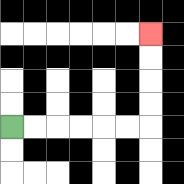{'start': '[0, 5]', 'end': '[6, 1]', 'path_directions': 'R,R,R,R,R,R,U,U,U,U', 'path_coordinates': '[[0, 5], [1, 5], [2, 5], [3, 5], [4, 5], [5, 5], [6, 5], [6, 4], [6, 3], [6, 2], [6, 1]]'}